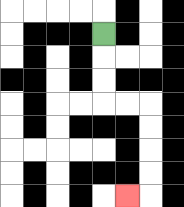{'start': '[4, 1]', 'end': '[5, 8]', 'path_directions': 'D,D,D,R,R,D,D,D,D,L', 'path_coordinates': '[[4, 1], [4, 2], [4, 3], [4, 4], [5, 4], [6, 4], [6, 5], [6, 6], [6, 7], [6, 8], [5, 8]]'}